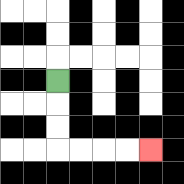{'start': '[2, 3]', 'end': '[6, 6]', 'path_directions': 'D,D,D,R,R,R,R', 'path_coordinates': '[[2, 3], [2, 4], [2, 5], [2, 6], [3, 6], [4, 6], [5, 6], [6, 6]]'}